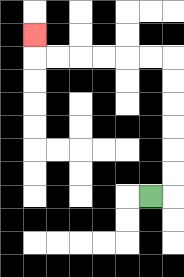{'start': '[6, 8]', 'end': '[1, 1]', 'path_directions': 'R,U,U,U,U,U,U,L,L,L,L,L,L,U', 'path_coordinates': '[[6, 8], [7, 8], [7, 7], [7, 6], [7, 5], [7, 4], [7, 3], [7, 2], [6, 2], [5, 2], [4, 2], [3, 2], [2, 2], [1, 2], [1, 1]]'}